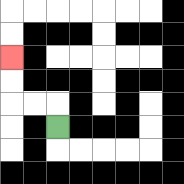{'start': '[2, 5]', 'end': '[0, 2]', 'path_directions': 'U,L,L,U,U', 'path_coordinates': '[[2, 5], [2, 4], [1, 4], [0, 4], [0, 3], [0, 2]]'}